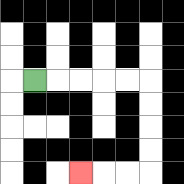{'start': '[1, 3]', 'end': '[3, 7]', 'path_directions': 'R,R,R,R,R,D,D,D,D,L,L,L', 'path_coordinates': '[[1, 3], [2, 3], [3, 3], [4, 3], [5, 3], [6, 3], [6, 4], [6, 5], [6, 6], [6, 7], [5, 7], [4, 7], [3, 7]]'}